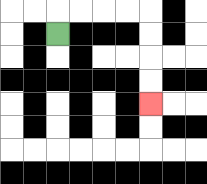{'start': '[2, 1]', 'end': '[6, 4]', 'path_directions': 'U,R,R,R,R,D,D,D,D', 'path_coordinates': '[[2, 1], [2, 0], [3, 0], [4, 0], [5, 0], [6, 0], [6, 1], [6, 2], [6, 3], [6, 4]]'}